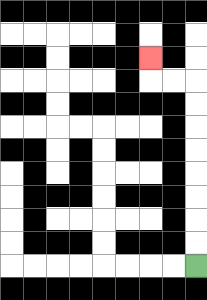{'start': '[8, 11]', 'end': '[6, 2]', 'path_directions': 'U,U,U,U,U,U,U,U,L,L,U', 'path_coordinates': '[[8, 11], [8, 10], [8, 9], [8, 8], [8, 7], [8, 6], [8, 5], [8, 4], [8, 3], [7, 3], [6, 3], [6, 2]]'}